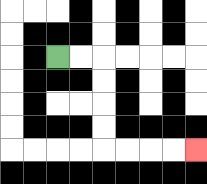{'start': '[2, 2]', 'end': '[8, 6]', 'path_directions': 'R,R,D,D,D,D,R,R,R,R', 'path_coordinates': '[[2, 2], [3, 2], [4, 2], [4, 3], [4, 4], [4, 5], [4, 6], [5, 6], [6, 6], [7, 6], [8, 6]]'}